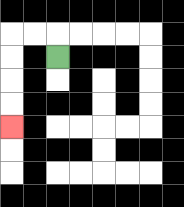{'start': '[2, 2]', 'end': '[0, 5]', 'path_directions': 'U,L,L,D,D,D,D', 'path_coordinates': '[[2, 2], [2, 1], [1, 1], [0, 1], [0, 2], [0, 3], [0, 4], [0, 5]]'}